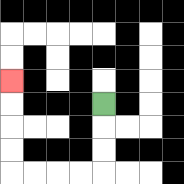{'start': '[4, 4]', 'end': '[0, 3]', 'path_directions': 'D,D,D,L,L,L,L,U,U,U,U', 'path_coordinates': '[[4, 4], [4, 5], [4, 6], [4, 7], [3, 7], [2, 7], [1, 7], [0, 7], [0, 6], [0, 5], [0, 4], [0, 3]]'}